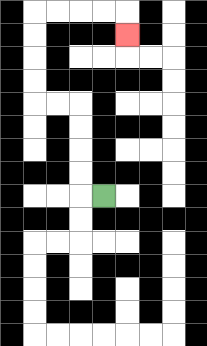{'start': '[4, 8]', 'end': '[5, 1]', 'path_directions': 'L,U,U,U,U,L,L,U,U,U,U,R,R,R,R,D', 'path_coordinates': '[[4, 8], [3, 8], [3, 7], [3, 6], [3, 5], [3, 4], [2, 4], [1, 4], [1, 3], [1, 2], [1, 1], [1, 0], [2, 0], [3, 0], [4, 0], [5, 0], [5, 1]]'}